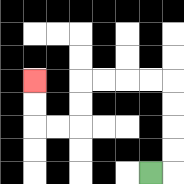{'start': '[6, 7]', 'end': '[1, 3]', 'path_directions': 'R,U,U,U,U,L,L,L,L,D,D,L,L,U,U', 'path_coordinates': '[[6, 7], [7, 7], [7, 6], [7, 5], [7, 4], [7, 3], [6, 3], [5, 3], [4, 3], [3, 3], [3, 4], [3, 5], [2, 5], [1, 5], [1, 4], [1, 3]]'}